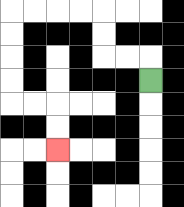{'start': '[6, 3]', 'end': '[2, 6]', 'path_directions': 'U,L,L,U,U,L,L,L,L,D,D,D,D,R,R,D,D', 'path_coordinates': '[[6, 3], [6, 2], [5, 2], [4, 2], [4, 1], [4, 0], [3, 0], [2, 0], [1, 0], [0, 0], [0, 1], [0, 2], [0, 3], [0, 4], [1, 4], [2, 4], [2, 5], [2, 6]]'}